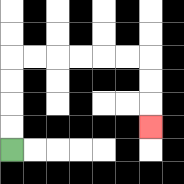{'start': '[0, 6]', 'end': '[6, 5]', 'path_directions': 'U,U,U,U,R,R,R,R,R,R,D,D,D', 'path_coordinates': '[[0, 6], [0, 5], [0, 4], [0, 3], [0, 2], [1, 2], [2, 2], [3, 2], [4, 2], [5, 2], [6, 2], [6, 3], [6, 4], [6, 5]]'}